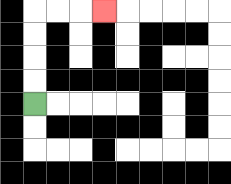{'start': '[1, 4]', 'end': '[4, 0]', 'path_directions': 'U,U,U,U,R,R,R', 'path_coordinates': '[[1, 4], [1, 3], [1, 2], [1, 1], [1, 0], [2, 0], [3, 0], [4, 0]]'}